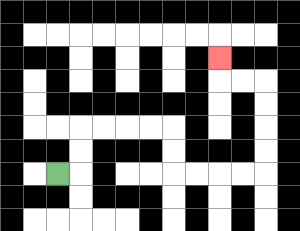{'start': '[2, 7]', 'end': '[9, 2]', 'path_directions': 'R,U,U,R,R,R,R,D,D,R,R,R,R,U,U,U,U,L,L,U', 'path_coordinates': '[[2, 7], [3, 7], [3, 6], [3, 5], [4, 5], [5, 5], [6, 5], [7, 5], [7, 6], [7, 7], [8, 7], [9, 7], [10, 7], [11, 7], [11, 6], [11, 5], [11, 4], [11, 3], [10, 3], [9, 3], [9, 2]]'}